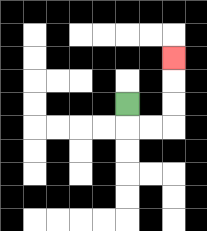{'start': '[5, 4]', 'end': '[7, 2]', 'path_directions': 'D,R,R,U,U,U', 'path_coordinates': '[[5, 4], [5, 5], [6, 5], [7, 5], [7, 4], [7, 3], [7, 2]]'}